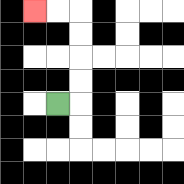{'start': '[2, 4]', 'end': '[1, 0]', 'path_directions': 'R,U,U,U,U,L,L', 'path_coordinates': '[[2, 4], [3, 4], [3, 3], [3, 2], [3, 1], [3, 0], [2, 0], [1, 0]]'}